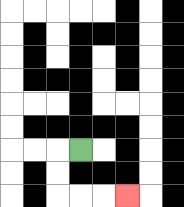{'start': '[3, 6]', 'end': '[5, 8]', 'path_directions': 'L,D,D,R,R,R', 'path_coordinates': '[[3, 6], [2, 6], [2, 7], [2, 8], [3, 8], [4, 8], [5, 8]]'}